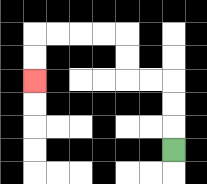{'start': '[7, 6]', 'end': '[1, 3]', 'path_directions': 'U,U,U,L,L,U,U,L,L,L,L,D,D', 'path_coordinates': '[[7, 6], [7, 5], [7, 4], [7, 3], [6, 3], [5, 3], [5, 2], [5, 1], [4, 1], [3, 1], [2, 1], [1, 1], [1, 2], [1, 3]]'}